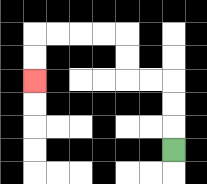{'start': '[7, 6]', 'end': '[1, 3]', 'path_directions': 'U,U,U,L,L,U,U,L,L,L,L,D,D', 'path_coordinates': '[[7, 6], [7, 5], [7, 4], [7, 3], [6, 3], [5, 3], [5, 2], [5, 1], [4, 1], [3, 1], [2, 1], [1, 1], [1, 2], [1, 3]]'}